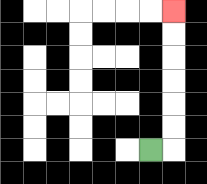{'start': '[6, 6]', 'end': '[7, 0]', 'path_directions': 'R,U,U,U,U,U,U', 'path_coordinates': '[[6, 6], [7, 6], [7, 5], [7, 4], [7, 3], [7, 2], [7, 1], [7, 0]]'}